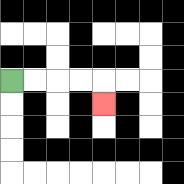{'start': '[0, 3]', 'end': '[4, 4]', 'path_directions': 'R,R,R,R,D', 'path_coordinates': '[[0, 3], [1, 3], [2, 3], [3, 3], [4, 3], [4, 4]]'}